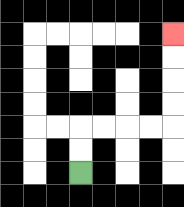{'start': '[3, 7]', 'end': '[7, 1]', 'path_directions': 'U,U,R,R,R,R,U,U,U,U', 'path_coordinates': '[[3, 7], [3, 6], [3, 5], [4, 5], [5, 5], [6, 5], [7, 5], [7, 4], [7, 3], [7, 2], [7, 1]]'}